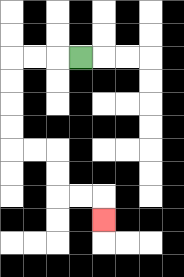{'start': '[3, 2]', 'end': '[4, 9]', 'path_directions': 'L,L,L,D,D,D,D,R,R,D,D,R,R,D', 'path_coordinates': '[[3, 2], [2, 2], [1, 2], [0, 2], [0, 3], [0, 4], [0, 5], [0, 6], [1, 6], [2, 6], [2, 7], [2, 8], [3, 8], [4, 8], [4, 9]]'}